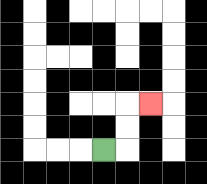{'start': '[4, 6]', 'end': '[6, 4]', 'path_directions': 'R,U,U,R', 'path_coordinates': '[[4, 6], [5, 6], [5, 5], [5, 4], [6, 4]]'}